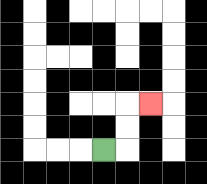{'start': '[4, 6]', 'end': '[6, 4]', 'path_directions': 'R,U,U,R', 'path_coordinates': '[[4, 6], [5, 6], [5, 5], [5, 4], [6, 4]]'}